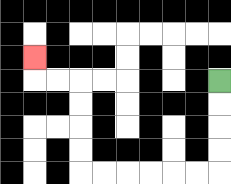{'start': '[9, 3]', 'end': '[1, 2]', 'path_directions': 'D,D,D,D,L,L,L,L,L,L,U,U,U,U,L,L,U', 'path_coordinates': '[[9, 3], [9, 4], [9, 5], [9, 6], [9, 7], [8, 7], [7, 7], [6, 7], [5, 7], [4, 7], [3, 7], [3, 6], [3, 5], [3, 4], [3, 3], [2, 3], [1, 3], [1, 2]]'}